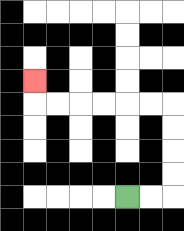{'start': '[5, 8]', 'end': '[1, 3]', 'path_directions': 'R,R,U,U,U,U,L,L,L,L,L,L,U', 'path_coordinates': '[[5, 8], [6, 8], [7, 8], [7, 7], [7, 6], [7, 5], [7, 4], [6, 4], [5, 4], [4, 4], [3, 4], [2, 4], [1, 4], [1, 3]]'}